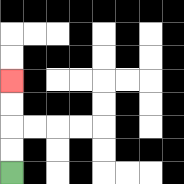{'start': '[0, 7]', 'end': '[0, 3]', 'path_directions': 'U,U,U,U', 'path_coordinates': '[[0, 7], [0, 6], [0, 5], [0, 4], [0, 3]]'}